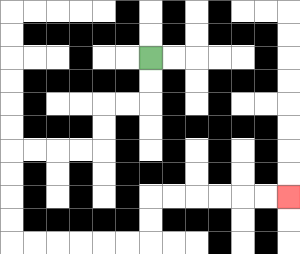{'start': '[6, 2]', 'end': '[12, 8]', 'path_directions': 'D,D,L,L,D,D,L,L,L,L,D,D,D,D,R,R,R,R,R,R,U,U,R,R,R,R,R,R', 'path_coordinates': '[[6, 2], [6, 3], [6, 4], [5, 4], [4, 4], [4, 5], [4, 6], [3, 6], [2, 6], [1, 6], [0, 6], [0, 7], [0, 8], [0, 9], [0, 10], [1, 10], [2, 10], [3, 10], [4, 10], [5, 10], [6, 10], [6, 9], [6, 8], [7, 8], [8, 8], [9, 8], [10, 8], [11, 8], [12, 8]]'}